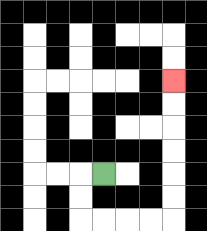{'start': '[4, 7]', 'end': '[7, 3]', 'path_directions': 'L,D,D,R,R,R,R,U,U,U,U,U,U', 'path_coordinates': '[[4, 7], [3, 7], [3, 8], [3, 9], [4, 9], [5, 9], [6, 9], [7, 9], [7, 8], [7, 7], [7, 6], [7, 5], [7, 4], [7, 3]]'}